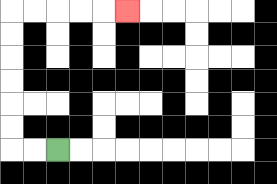{'start': '[2, 6]', 'end': '[5, 0]', 'path_directions': 'L,L,U,U,U,U,U,U,R,R,R,R,R', 'path_coordinates': '[[2, 6], [1, 6], [0, 6], [0, 5], [0, 4], [0, 3], [0, 2], [0, 1], [0, 0], [1, 0], [2, 0], [3, 0], [4, 0], [5, 0]]'}